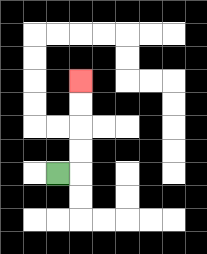{'start': '[2, 7]', 'end': '[3, 3]', 'path_directions': 'R,U,U,U,U', 'path_coordinates': '[[2, 7], [3, 7], [3, 6], [3, 5], [3, 4], [3, 3]]'}